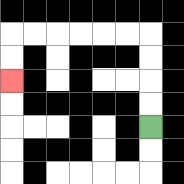{'start': '[6, 5]', 'end': '[0, 3]', 'path_directions': 'U,U,U,U,L,L,L,L,L,L,D,D', 'path_coordinates': '[[6, 5], [6, 4], [6, 3], [6, 2], [6, 1], [5, 1], [4, 1], [3, 1], [2, 1], [1, 1], [0, 1], [0, 2], [0, 3]]'}